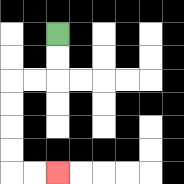{'start': '[2, 1]', 'end': '[2, 7]', 'path_directions': 'D,D,L,L,D,D,D,D,R,R', 'path_coordinates': '[[2, 1], [2, 2], [2, 3], [1, 3], [0, 3], [0, 4], [0, 5], [0, 6], [0, 7], [1, 7], [2, 7]]'}